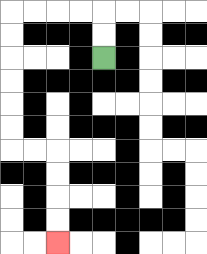{'start': '[4, 2]', 'end': '[2, 10]', 'path_directions': 'U,U,L,L,L,L,D,D,D,D,D,D,R,R,D,D,D,D', 'path_coordinates': '[[4, 2], [4, 1], [4, 0], [3, 0], [2, 0], [1, 0], [0, 0], [0, 1], [0, 2], [0, 3], [0, 4], [0, 5], [0, 6], [1, 6], [2, 6], [2, 7], [2, 8], [2, 9], [2, 10]]'}